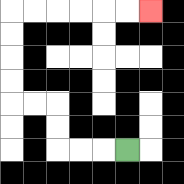{'start': '[5, 6]', 'end': '[6, 0]', 'path_directions': 'L,L,L,U,U,L,L,U,U,U,U,R,R,R,R,R,R', 'path_coordinates': '[[5, 6], [4, 6], [3, 6], [2, 6], [2, 5], [2, 4], [1, 4], [0, 4], [0, 3], [0, 2], [0, 1], [0, 0], [1, 0], [2, 0], [3, 0], [4, 0], [5, 0], [6, 0]]'}